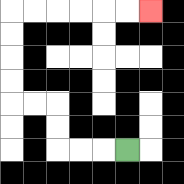{'start': '[5, 6]', 'end': '[6, 0]', 'path_directions': 'L,L,L,U,U,L,L,U,U,U,U,R,R,R,R,R,R', 'path_coordinates': '[[5, 6], [4, 6], [3, 6], [2, 6], [2, 5], [2, 4], [1, 4], [0, 4], [0, 3], [0, 2], [0, 1], [0, 0], [1, 0], [2, 0], [3, 0], [4, 0], [5, 0], [6, 0]]'}